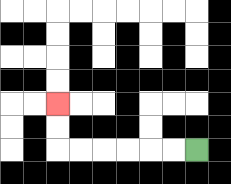{'start': '[8, 6]', 'end': '[2, 4]', 'path_directions': 'L,L,L,L,L,L,U,U', 'path_coordinates': '[[8, 6], [7, 6], [6, 6], [5, 6], [4, 6], [3, 6], [2, 6], [2, 5], [2, 4]]'}